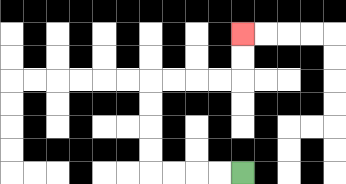{'start': '[10, 7]', 'end': '[10, 1]', 'path_directions': 'L,L,L,L,U,U,U,U,R,R,R,R,U,U', 'path_coordinates': '[[10, 7], [9, 7], [8, 7], [7, 7], [6, 7], [6, 6], [6, 5], [6, 4], [6, 3], [7, 3], [8, 3], [9, 3], [10, 3], [10, 2], [10, 1]]'}